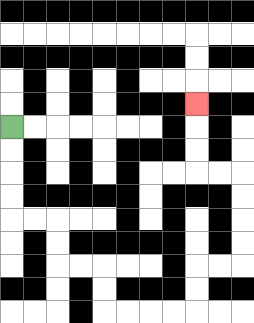{'start': '[0, 5]', 'end': '[8, 4]', 'path_directions': 'D,D,D,D,R,R,D,D,R,R,D,D,R,R,R,R,U,U,R,R,U,U,U,U,L,L,U,U,U', 'path_coordinates': '[[0, 5], [0, 6], [0, 7], [0, 8], [0, 9], [1, 9], [2, 9], [2, 10], [2, 11], [3, 11], [4, 11], [4, 12], [4, 13], [5, 13], [6, 13], [7, 13], [8, 13], [8, 12], [8, 11], [9, 11], [10, 11], [10, 10], [10, 9], [10, 8], [10, 7], [9, 7], [8, 7], [8, 6], [8, 5], [8, 4]]'}